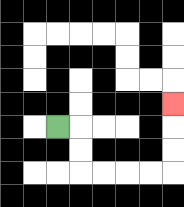{'start': '[2, 5]', 'end': '[7, 4]', 'path_directions': 'R,D,D,R,R,R,R,U,U,U', 'path_coordinates': '[[2, 5], [3, 5], [3, 6], [3, 7], [4, 7], [5, 7], [6, 7], [7, 7], [7, 6], [7, 5], [7, 4]]'}